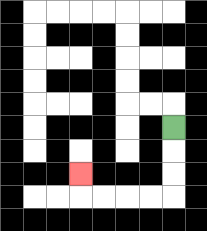{'start': '[7, 5]', 'end': '[3, 7]', 'path_directions': 'D,D,D,L,L,L,L,U', 'path_coordinates': '[[7, 5], [7, 6], [7, 7], [7, 8], [6, 8], [5, 8], [4, 8], [3, 8], [3, 7]]'}